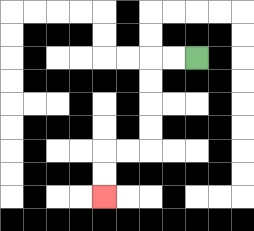{'start': '[8, 2]', 'end': '[4, 8]', 'path_directions': 'L,L,D,D,D,D,L,L,D,D', 'path_coordinates': '[[8, 2], [7, 2], [6, 2], [6, 3], [6, 4], [6, 5], [6, 6], [5, 6], [4, 6], [4, 7], [4, 8]]'}